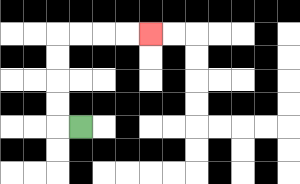{'start': '[3, 5]', 'end': '[6, 1]', 'path_directions': 'L,U,U,U,U,R,R,R,R', 'path_coordinates': '[[3, 5], [2, 5], [2, 4], [2, 3], [2, 2], [2, 1], [3, 1], [4, 1], [5, 1], [6, 1]]'}